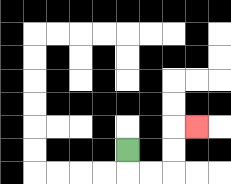{'start': '[5, 6]', 'end': '[8, 5]', 'path_directions': 'D,R,R,U,U,R', 'path_coordinates': '[[5, 6], [5, 7], [6, 7], [7, 7], [7, 6], [7, 5], [8, 5]]'}